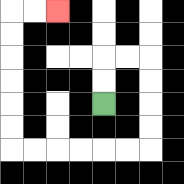{'start': '[4, 4]', 'end': '[2, 0]', 'path_directions': 'U,U,R,R,D,D,D,D,L,L,L,L,L,L,U,U,U,U,U,U,R,R', 'path_coordinates': '[[4, 4], [4, 3], [4, 2], [5, 2], [6, 2], [6, 3], [6, 4], [6, 5], [6, 6], [5, 6], [4, 6], [3, 6], [2, 6], [1, 6], [0, 6], [0, 5], [0, 4], [0, 3], [0, 2], [0, 1], [0, 0], [1, 0], [2, 0]]'}